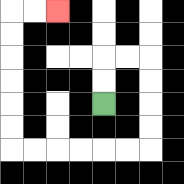{'start': '[4, 4]', 'end': '[2, 0]', 'path_directions': 'U,U,R,R,D,D,D,D,L,L,L,L,L,L,U,U,U,U,U,U,R,R', 'path_coordinates': '[[4, 4], [4, 3], [4, 2], [5, 2], [6, 2], [6, 3], [6, 4], [6, 5], [6, 6], [5, 6], [4, 6], [3, 6], [2, 6], [1, 6], [0, 6], [0, 5], [0, 4], [0, 3], [0, 2], [0, 1], [0, 0], [1, 0], [2, 0]]'}